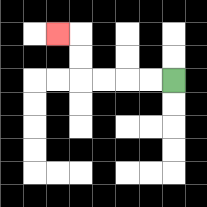{'start': '[7, 3]', 'end': '[2, 1]', 'path_directions': 'L,L,L,L,U,U,L', 'path_coordinates': '[[7, 3], [6, 3], [5, 3], [4, 3], [3, 3], [3, 2], [3, 1], [2, 1]]'}